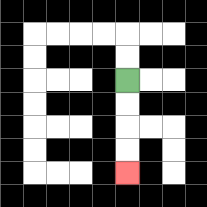{'start': '[5, 3]', 'end': '[5, 7]', 'path_directions': 'D,D,D,D', 'path_coordinates': '[[5, 3], [5, 4], [5, 5], [5, 6], [5, 7]]'}